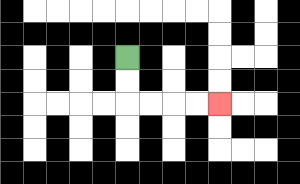{'start': '[5, 2]', 'end': '[9, 4]', 'path_directions': 'D,D,R,R,R,R', 'path_coordinates': '[[5, 2], [5, 3], [5, 4], [6, 4], [7, 4], [8, 4], [9, 4]]'}